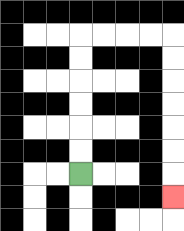{'start': '[3, 7]', 'end': '[7, 8]', 'path_directions': 'U,U,U,U,U,U,R,R,R,R,D,D,D,D,D,D,D', 'path_coordinates': '[[3, 7], [3, 6], [3, 5], [3, 4], [3, 3], [3, 2], [3, 1], [4, 1], [5, 1], [6, 1], [7, 1], [7, 2], [7, 3], [7, 4], [7, 5], [7, 6], [7, 7], [7, 8]]'}